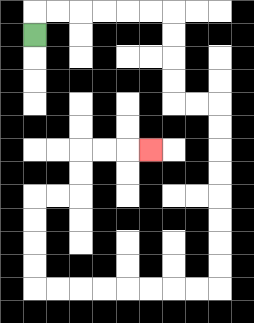{'start': '[1, 1]', 'end': '[6, 6]', 'path_directions': 'U,R,R,R,R,R,R,D,D,D,D,R,R,D,D,D,D,D,D,D,D,L,L,L,L,L,L,L,L,U,U,U,U,R,R,U,U,R,R,R', 'path_coordinates': '[[1, 1], [1, 0], [2, 0], [3, 0], [4, 0], [5, 0], [6, 0], [7, 0], [7, 1], [7, 2], [7, 3], [7, 4], [8, 4], [9, 4], [9, 5], [9, 6], [9, 7], [9, 8], [9, 9], [9, 10], [9, 11], [9, 12], [8, 12], [7, 12], [6, 12], [5, 12], [4, 12], [3, 12], [2, 12], [1, 12], [1, 11], [1, 10], [1, 9], [1, 8], [2, 8], [3, 8], [3, 7], [3, 6], [4, 6], [5, 6], [6, 6]]'}